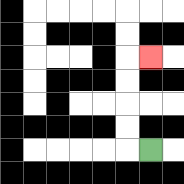{'start': '[6, 6]', 'end': '[6, 2]', 'path_directions': 'L,U,U,U,U,R', 'path_coordinates': '[[6, 6], [5, 6], [5, 5], [5, 4], [5, 3], [5, 2], [6, 2]]'}